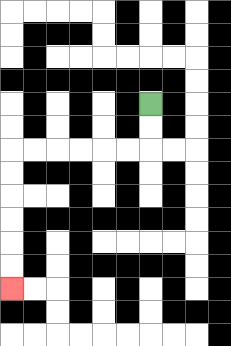{'start': '[6, 4]', 'end': '[0, 12]', 'path_directions': 'D,D,L,L,L,L,L,L,D,D,D,D,D,D', 'path_coordinates': '[[6, 4], [6, 5], [6, 6], [5, 6], [4, 6], [3, 6], [2, 6], [1, 6], [0, 6], [0, 7], [0, 8], [0, 9], [0, 10], [0, 11], [0, 12]]'}